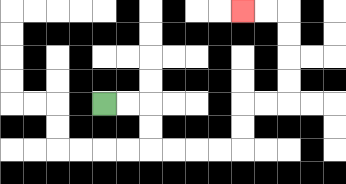{'start': '[4, 4]', 'end': '[10, 0]', 'path_directions': 'R,R,D,D,R,R,R,R,U,U,R,R,U,U,U,U,L,L', 'path_coordinates': '[[4, 4], [5, 4], [6, 4], [6, 5], [6, 6], [7, 6], [8, 6], [9, 6], [10, 6], [10, 5], [10, 4], [11, 4], [12, 4], [12, 3], [12, 2], [12, 1], [12, 0], [11, 0], [10, 0]]'}